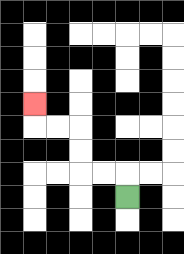{'start': '[5, 8]', 'end': '[1, 4]', 'path_directions': 'U,L,L,U,U,L,L,U', 'path_coordinates': '[[5, 8], [5, 7], [4, 7], [3, 7], [3, 6], [3, 5], [2, 5], [1, 5], [1, 4]]'}